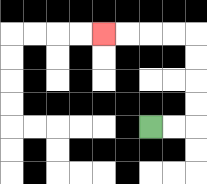{'start': '[6, 5]', 'end': '[4, 1]', 'path_directions': 'R,R,U,U,U,U,L,L,L,L', 'path_coordinates': '[[6, 5], [7, 5], [8, 5], [8, 4], [8, 3], [8, 2], [8, 1], [7, 1], [6, 1], [5, 1], [4, 1]]'}